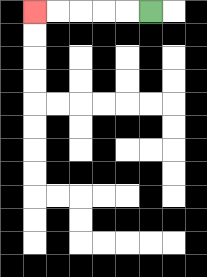{'start': '[6, 0]', 'end': '[1, 0]', 'path_directions': 'L,L,L,L,L', 'path_coordinates': '[[6, 0], [5, 0], [4, 0], [3, 0], [2, 0], [1, 0]]'}